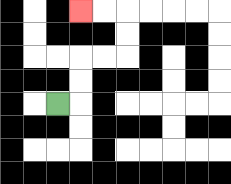{'start': '[2, 4]', 'end': '[3, 0]', 'path_directions': 'R,U,U,R,R,U,U,L,L', 'path_coordinates': '[[2, 4], [3, 4], [3, 3], [3, 2], [4, 2], [5, 2], [5, 1], [5, 0], [4, 0], [3, 0]]'}